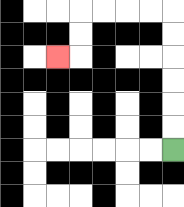{'start': '[7, 6]', 'end': '[2, 2]', 'path_directions': 'U,U,U,U,U,U,L,L,L,L,D,D,L', 'path_coordinates': '[[7, 6], [7, 5], [7, 4], [7, 3], [7, 2], [7, 1], [7, 0], [6, 0], [5, 0], [4, 0], [3, 0], [3, 1], [3, 2], [2, 2]]'}